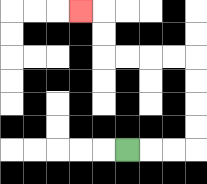{'start': '[5, 6]', 'end': '[3, 0]', 'path_directions': 'R,R,R,U,U,U,U,L,L,L,L,U,U,L', 'path_coordinates': '[[5, 6], [6, 6], [7, 6], [8, 6], [8, 5], [8, 4], [8, 3], [8, 2], [7, 2], [6, 2], [5, 2], [4, 2], [4, 1], [4, 0], [3, 0]]'}